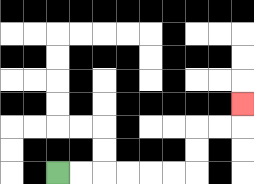{'start': '[2, 7]', 'end': '[10, 4]', 'path_directions': 'R,R,R,R,R,R,U,U,R,R,U', 'path_coordinates': '[[2, 7], [3, 7], [4, 7], [5, 7], [6, 7], [7, 7], [8, 7], [8, 6], [8, 5], [9, 5], [10, 5], [10, 4]]'}